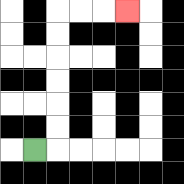{'start': '[1, 6]', 'end': '[5, 0]', 'path_directions': 'R,U,U,U,U,U,U,R,R,R', 'path_coordinates': '[[1, 6], [2, 6], [2, 5], [2, 4], [2, 3], [2, 2], [2, 1], [2, 0], [3, 0], [4, 0], [5, 0]]'}